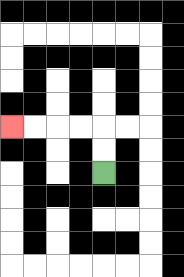{'start': '[4, 7]', 'end': '[0, 5]', 'path_directions': 'U,U,L,L,L,L', 'path_coordinates': '[[4, 7], [4, 6], [4, 5], [3, 5], [2, 5], [1, 5], [0, 5]]'}